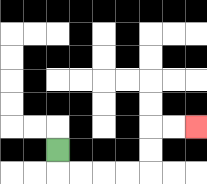{'start': '[2, 6]', 'end': '[8, 5]', 'path_directions': 'D,R,R,R,R,U,U,R,R', 'path_coordinates': '[[2, 6], [2, 7], [3, 7], [4, 7], [5, 7], [6, 7], [6, 6], [6, 5], [7, 5], [8, 5]]'}